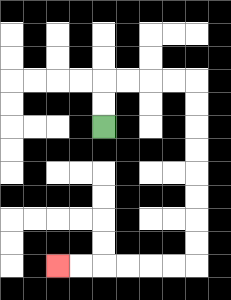{'start': '[4, 5]', 'end': '[2, 11]', 'path_directions': 'U,U,R,R,R,R,D,D,D,D,D,D,D,D,L,L,L,L,L,L', 'path_coordinates': '[[4, 5], [4, 4], [4, 3], [5, 3], [6, 3], [7, 3], [8, 3], [8, 4], [8, 5], [8, 6], [8, 7], [8, 8], [8, 9], [8, 10], [8, 11], [7, 11], [6, 11], [5, 11], [4, 11], [3, 11], [2, 11]]'}